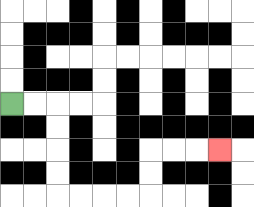{'start': '[0, 4]', 'end': '[9, 6]', 'path_directions': 'R,R,D,D,D,D,R,R,R,R,U,U,R,R,R', 'path_coordinates': '[[0, 4], [1, 4], [2, 4], [2, 5], [2, 6], [2, 7], [2, 8], [3, 8], [4, 8], [5, 8], [6, 8], [6, 7], [6, 6], [7, 6], [8, 6], [9, 6]]'}